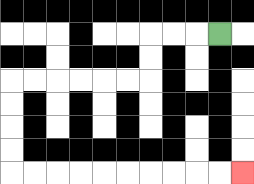{'start': '[9, 1]', 'end': '[10, 7]', 'path_directions': 'L,L,L,D,D,L,L,L,L,L,L,D,D,D,D,R,R,R,R,R,R,R,R,R,R', 'path_coordinates': '[[9, 1], [8, 1], [7, 1], [6, 1], [6, 2], [6, 3], [5, 3], [4, 3], [3, 3], [2, 3], [1, 3], [0, 3], [0, 4], [0, 5], [0, 6], [0, 7], [1, 7], [2, 7], [3, 7], [4, 7], [5, 7], [6, 7], [7, 7], [8, 7], [9, 7], [10, 7]]'}